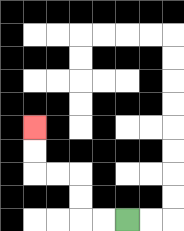{'start': '[5, 9]', 'end': '[1, 5]', 'path_directions': 'L,L,U,U,L,L,U,U', 'path_coordinates': '[[5, 9], [4, 9], [3, 9], [3, 8], [3, 7], [2, 7], [1, 7], [1, 6], [1, 5]]'}